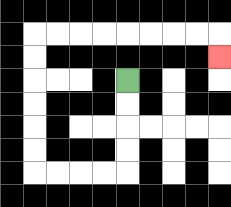{'start': '[5, 3]', 'end': '[9, 2]', 'path_directions': 'D,D,D,D,L,L,L,L,U,U,U,U,U,U,R,R,R,R,R,R,R,R,D', 'path_coordinates': '[[5, 3], [5, 4], [5, 5], [5, 6], [5, 7], [4, 7], [3, 7], [2, 7], [1, 7], [1, 6], [1, 5], [1, 4], [1, 3], [1, 2], [1, 1], [2, 1], [3, 1], [4, 1], [5, 1], [6, 1], [7, 1], [8, 1], [9, 1], [9, 2]]'}